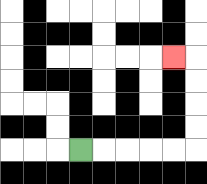{'start': '[3, 6]', 'end': '[7, 2]', 'path_directions': 'R,R,R,R,R,U,U,U,U,L', 'path_coordinates': '[[3, 6], [4, 6], [5, 6], [6, 6], [7, 6], [8, 6], [8, 5], [8, 4], [8, 3], [8, 2], [7, 2]]'}